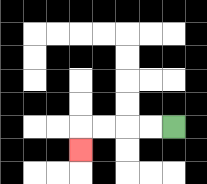{'start': '[7, 5]', 'end': '[3, 6]', 'path_directions': 'L,L,L,L,D', 'path_coordinates': '[[7, 5], [6, 5], [5, 5], [4, 5], [3, 5], [3, 6]]'}